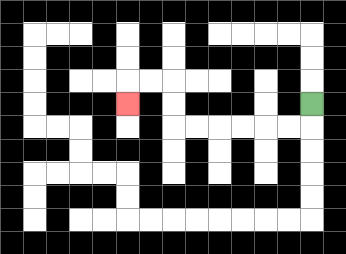{'start': '[13, 4]', 'end': '[5, 4]', 'path_directions': 'D,L,L,L,L,L,L,U,U,L,L,D', 'path_coordinates': '[[13, 4], [13, 5], [12, 5], [11, 5], [10, 5], [9, 5], [8, 5], [7, 5], [7, 4], [7, 3], [6, 3], [5, 3], [5, 4]]'}